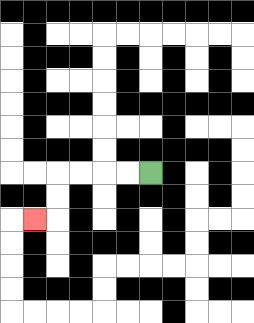{'start': '[6, 7]', 'end': '[1, 9]', 'path_directions': 'L,L,L,L,D,D,L', 'path_coordinates': '[[6, 7], [5, 7], [4, 7], [3, 7], [2, 7], [2, 8], [2, 9], [1, 9]]'}